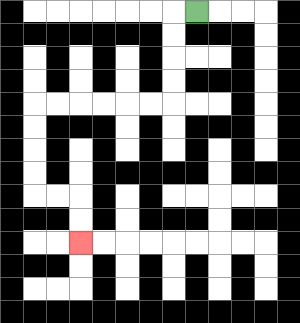{'start': '[8, 0]', 'end': '[3, 10]', 'path_directions': 'L,D,D,D,D,L,L,L,L,L,L,D,D,D,D,R,R,D,D', 'path_coordinates': '[[8, 0], [7, 0], [7, 1], [7, 2], [7, 3], [7, 4], [6, 4], [5, 4], [4, 4], [3, 4], [2, 4], [1, 4], [1, 5], [1, 6], [1, 7], [1, 8], [2, 8], [3, 8], [3, 9], [3, 10]]'}